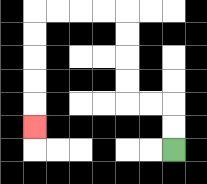{'start': '[7, 6]', 'end': '[1, 5]', 'path_directions': 'U,U,L,L,U,U,U,U,L,L,L,L,D,D,D,D,D', 'path_coordinates': '[[7, 6], [7, 5], [7, 4], [6, 4], [5, 4], [5, 3], [5, 2], [5, 1], [5, 0], [4, 0], [3, 0], [2, 0], [1, 0], [1, 1], [1, 2], [1, 3], [1, 4], [1, 5]]'}